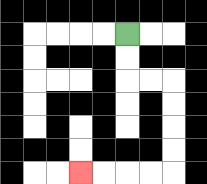{'start': '[5, 1]', 'end': '[3, 7]', 'path_directions': 'D,D,R,R,D,D,D,D,L,L,L,L', 'path_coordinates': '[[5, 1], [5, 2], [5, 3], [6, 3], [7, 3], [7, 4], [7, 5], [7, 6], [7, 7], [6, 7], [5, 7], [4, 7], [3, 7]]'}